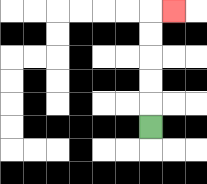{'start': '[6, 5]', 'end': '[7, 0]', 'path_directions': 'U,U,U,U,U,R', 'path_coordinates': '[[6, 5], [6, 4], [6, 3], [6, 2], [6, 1], [6, 0], [7, 0]]'}